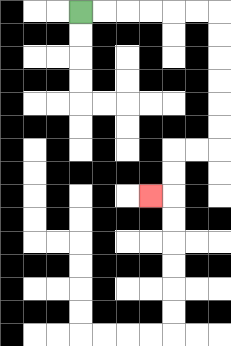{'start': '[3, 0]', 'end': '[6, 8]', 'path_directions': 'R,R,R,R,R,R,D,D,D,D,D,D,L,L,D,D,L', 'path_coordinates': '[[3, 0], [4, 0], [5, 0], [6, 0], [7, 0], [8, 0], [9, 0], [9, 1], [9, 2], [9, 3], [9, 4], [9, 5], [9, 6], [8, 6], [7, 6], [7, 7], [7, 8], [6, 8]]'}